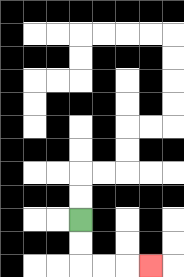{'start': '[3, 9]', 'end': '[6, 11]', 'path_directions': 'D,D,R,R,R', 'path_coordinates': '[[3, 9], [3, 10], [3, 11], [4, 11], [5, 11], [6, 11]]'}